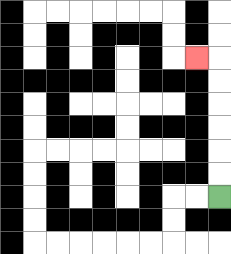{'start': '[9, 8]', 'end': '[8, 2]', 'path_directions': 'U,U,U,U,U,U,L', 'path_coordinates': '[[9, 8], [9, 7], [9, 6], [9, 5], [9, 4], [9, 3], [9, 2], [8, 2]]'}